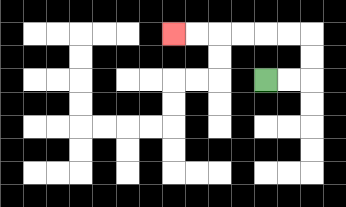{'start': '[11, 3]', 'end': '[7, 1]', 'path_directions': 'R,R,U,U,L,L,L,L,L,L', 'path_coordinates': '[[11, 3], [12, 3], [13, 3], [13, 2], [13, 1], [12, 1], [11, 1], [10, 1], [9, 1], [8, 1], [7, 1]]'}